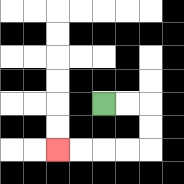{'start': '[4, 4]', 'end': '[2, 6]', 'path_directions': 'R,R,D,D,L,L,L,L', 'path_coordinates': '[[4, 4], [5, 4], [6, 4], [6, 5], [6, 6], [5, 6], [4, 6], [3, 6], [2, 6]]'}